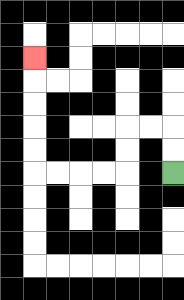{'start': '[7, 7]', 'end': '[1, 2]', 'path_directions': 'U,U,L,L,D,D,L,L,L,L,U,U,U,U,U', 'path_coordinates': '[[7, 7], [7, 6], [7, 5], [6, 5], [5, 5], [5, 6], [5, 7], [4, 7], [3, 7], [2, 7], [1, 7], [1, 6], [1, 5], [1, 4], [1, 3], [1, 2]]'}